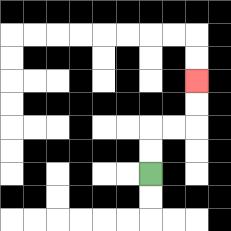{'start': '[6, 7]', 'end': '[8, 3]', 'path_directions': 'U,U,R,R,U,U', 'path_coordinates': '[[6, 7], [6, 6], [6, 5], [7, 5], [8, 5], [8, 4], [8, 3]]'}